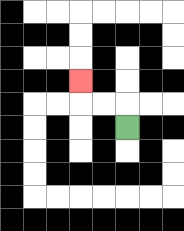{'start': '[5, 5]', 'end': '[3, 3]', 'path_directions': 'U,L,L,U', 'path_coordinates': '[[5, 5], [5, 4], [4, 4], [3, 4], [3, 3]]'}